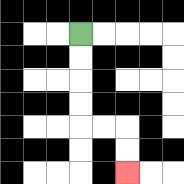{'start': '[3, 1]', 'end': '[5, 7]', 'path_directions': 'D,D,D,D,R,R,D,D', 'path_coordinates': '[[3, 1], [3, 2], [3, 3], [3, 4], [3, 5], [4, 5], [5, 5], [5, 6], [5, 7]]'}